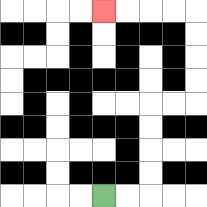{'start': '[4, 8]', 'end': '[4, 0]', 'path_directions': 'R,R,U,U,U,U,R,R,U,U,U,U,L,L,L,L', 'path_coordinates': '[[4, 8], [5, 8], [6, 8], [6, 7], [6, 6], [6, 5], [6, 4], [7, 4], [8, 4], [8, 3], [8, 2], [8, 1], [8, 0], [7, 0], [6, 0], [5, 0], [4, 0]]'}